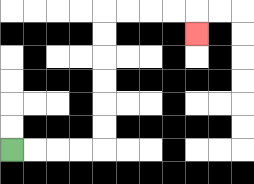{'start': '[0, 6]', 'end': '[8, 1]', 'path_directions': 'R,R,R,R,U,U,U,U,U,U,R,R,R,R,D', 'path_coordinates': '[[0, 6], [1, 6], [2, 6], [3, 6], [4, 6], [4, 5], [4, 4], [4, 3], [4, 2], [4, 1], [4, 0], [5, 0], [6, 0], [7, 0], [8, 0], [8, 1]]'}